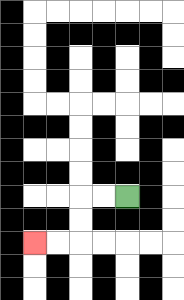{'start': '[5, 8]', 'end': '[1, 10]', 'path_directions': 'L,L,D,D,L,L', 'path_coordinates': '[[5, 8], [4, 8], [3, 8], [3, 9], [3, 10], [2, 10], [1, 10]]'}